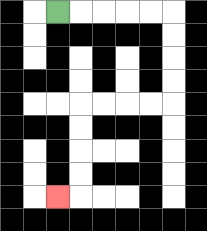{'start': '[2, 0]', 'end': '[2, 8]', 'path_directions': 'R,R,R,R,R,D,D,D,D,L,L,L,L,D,D,D,D,L', 'path_coordinates': '[[2, 0], [3, 0], [4, 0], [5, 0], [6, 0], [7, 0], [7, 1], [7, 2], [7, 3], [7, 4], [6, 4], [5, 4], [4, 4], [3, 4], [3, 5], [3, 6], [3, 7], [3, 8], [2, 8]]'}